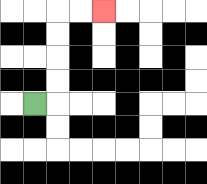{'start': '[1, 4]', 'end': '[4, 0]', 'path_directions': 'R,U,U,U,U,R,R', 'path_coordinates': '[[1, 4], [2, 4], [2, 3], [2, 2], [2, 1], [2, 0], [3, 0], [4, 0]]'}